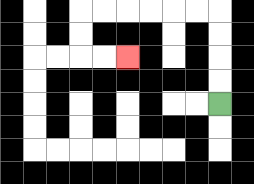{'start': '[9, 4]', 'end': '[5, 2]', 'path_directions': 'U,U,U,U,L,L,L,L,L,L,D,D,R,R', 'path_coordinates': '[[9, 4], [9, 3], [9, 2], [9, 1], [9, 0], [8, 0], [7, 0], [6, 0], [5, 0], [4, 0], [3, 0], [3, 1], [3, 2], [4, 2], [5, 2]]'}